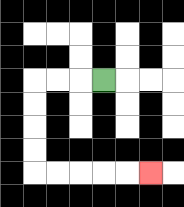{'start': '[4, 3]', 'end': '[6, 7]', 'path_directions': 'L,L,L,D,D,D,D,R,R,R,R,R', 'path_coordinates': '[[4, 3], [3, 3], [2, 3], [1, 3], [1, 4], [1, 5], [1, 6], [1, 7], [2, 7], [3, 7], [4, 7], [5, 7], [6, 7]]'}